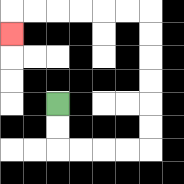{'start': '[2, 4]', 'end': '[0, 1]', 'path_directions': 'D,D,R,R,R,R,U,U,U,U,U,U,L,L,L,L,L,L,D', 'path_coordinates': '[[2, 4], [2, 5], [2, 6], [3, 6], [4, 6], [5, 6], [6, 6], [6, 5], [6, 4], [6, 3], [6, 2], [6, 1], [6, 0], [5, 0], [4, 0], [3, 0], [2, 0], [1, 0], [0, 0], [0, 1]]'}